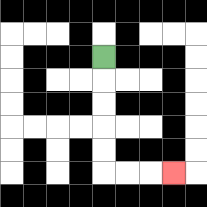{'start': '[4, 2]', 'end': '[7, 7]', 'path_directions': 'D,D,D,D,D,R,R,R', 'path_coordinates': '[[4, 2], [4, 3], [4, 4], [4, 5], [4, 6], [4, 7], [5, 7], [6, 7], [7, 7]]'}